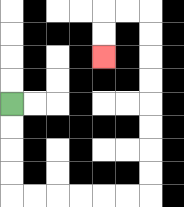{'start': '[0, 4]', 'end': '[4, 2]', 'path_directions': 'D,D,D,D,R,R,R,R,R,R,U,U,U,U,U,U,U,U,L,L,D,D', 'path_coordinates': '[[0, 4], [0, 5], [0, 6], [0, 7], [0, 8], [1, 8], [2, 8], [3, 8], [4, 8], [5, 8], [6, 8], [6, 7], [6, 6], [6, 5], [6, 4], [6, 3], [6, 2], [6, 1], [6, 0], [5, 0], [4, 0], [4, 1], [4, 2]]'}